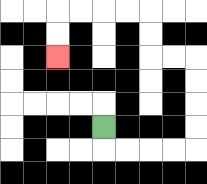{'start': '[4, 5]', 'end': '[2, 2]', 'path_directions': 'D,R,R,R,R,U,U,U,U,L,L,U,U,L,L,L,L,D,D', 'path_coordinates': '[[4, 5], [4, 6], [5, 6], [6, 6], [7, 6], [8, 6], [8, 5], [8, 4], [8, 3], [8, 2], [7, 2], [6, 2], [6, 1], [6, 0], [5, 0], [4, 0], [3, 0], [2, 0], [2, 1], [2, 2]]'}